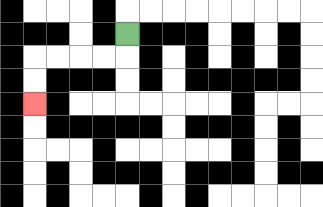{'start': '[5, 1]', 'end': '[1, 4]', 'path_directions': 'D,L,L,L,L,D,D', 'path_coordinates': '[[5, 1], [5, 2], [4, 2], [3, 2], [2, 2], [1, 2], [1, 3], [1, 4]]'}